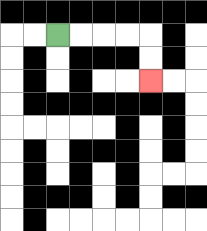{'start': '[2, 1]', 'end': '[6, 3]', 'path_directions': 'R,R,R,R,D,D', 'path_coordinates': '[[2, 1], [3, 1], [4, 1], [5, 1], [6, 1], [6, 2], [6, 3]]'}